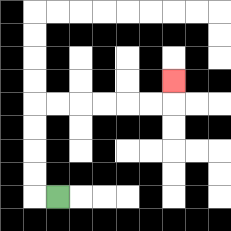{'start': '[2, 8]', 'end': '[7, 3]', 'path_directions': 'L,U,U,U,U,R,R,R,R,R,R,U', 'path_coordinates': '[[2, 8], [1, 8], [1, 7], [1, 6], [1, 5], [1, 4], [2, 4], [3, 4], [4, 4], [5, 4], [6, 4], [7, 4], [7, 3]]'}